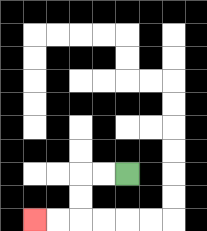{'start': '[5, 7]', 'end': '[1, 9]', 'path_directions': 'L,L,D,D,L,L', 'path_coordinates': '[[5, 7], [4, 7], [3, 7], [3, 8], [3, 9], [2, 9], [1, 9]]'}